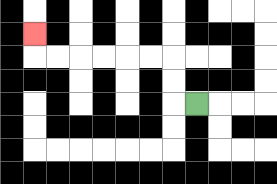{'start': '[8, 4]', 'end': '[1, 1]', 'path_directions': 'L,U,U,L,L,L,L,L,L,U', 'path_coordinates': '[[8, 4], [7, 4], [7, 3], [7, 2], [6, 2], [5, 2], [4, 2], [3, 2], [2, 2], [1, 2], [1, 1]]'}